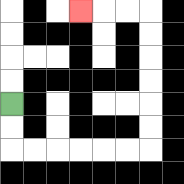{'start': '[0, 4]', 'end': '[3, 0]', 'path_directions': 'D,D,R,R,R,R,R,R,U,U,U,U,U,U,L,L,L', 'path_coordinates': '[[0, 4], [0, 5], [0, 6], [1, 6], [2, 6], [3, 6], [4, 6], [5, 6], [6, 6], [6, 5], [6, 4], [6, 3], [6, 2], [6, 1], [6, 0], [5, 0], [4, 0], [3, 0]]'}